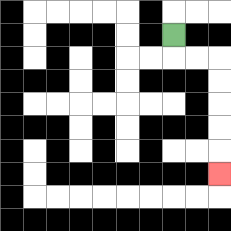{'start': '[7, 1]', 'end': '[9, 7]', 'path_directions': 'D,R,R,D,D,D,D,D', 'path_coordinates': '[[7, 1], [7, 2], [8, 2], [9, 2], [9, 3], [9, 4], [9, 5], [9, 6], [9, 7]]'}